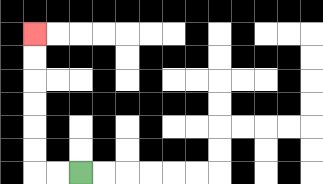{'start': '[3, 7]', 'end': '[1, 1]', 'path_directions': 'L,L,U,U,U,U,U,U', 'path_coordinates': '[[3, 7], [2, 7], [1, 7], [1, 6], [1, 5], [1, 4], [1, 3], [1, 2], [1, 1]]'}